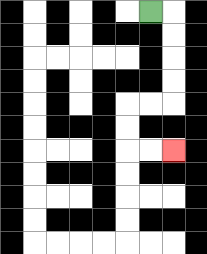{'start': '[6, 0]', 'end': '[7, 6]', 'path_directions': 'R,D,D,D,D,L,L,D,D,R,R', 'path_coordinates': '[[6, 0], [7, 0], [7, 1], [7, 2], [7, 3], [7, 4], [6, 4], [5, 4], [5, 5], [5, 6], [6, 6], [7, 6]]'}